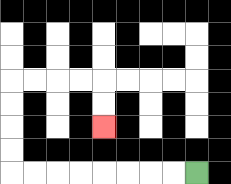{'start': '[8, 7]', 'end': '[4, 5]', 'path_directions': 'L,L,L,L,L,L,L,L,U,U,U,U,R,R,R,R,D,D', 'path_coordinates': '[[8, 7], [7, 7], [6, 7], [5, 7], [4, 7], [3, 7], [2, 7], [1, 7], [0, 7], [0, 6], [0, 5], [0, 4], [0, 3], [1, 3], [2, 3], [3, 3], [4, 3], [4, 4], [4, 5]]'}